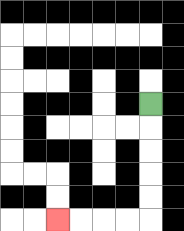{'start': '[6, 4]', 'end': '[2, 9]', 'path_directions': 'D,D,D,D,D,L,L,L,L', 'path_coordinates': '[[6, 4], [6, 5], [6, 6], [6, 7], [6, 8], [6, 9], [5, 9], [4, 9], [3, 9], [2, 9]]'}